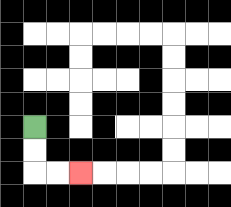{'start': '[1, 5]', 'end': '[3, 7]', 'path_directions': 'D,D,R,R', 'path_coordinates': '[[1, 5], [1, 6], [1, 7], [2, 7], [3, 7]]'}